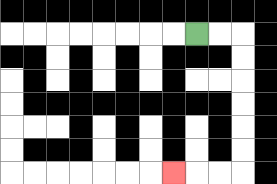{'start': '[8, 1]', 'end': '[7, 7]', 'path_directions': 'R,R,D,D,D,D,D,D,L,L,L', 'path_coordinates': '[[8, 1], [9, 1], [10, 1], [10, 2], [10, 3], [10, 4], [10, 5], [10, 6], [10, 7], [9, 7], [8, 7], [7, 7]]'}